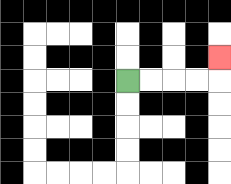{'start': '[5, 3]', 'end': '[9, 2]', 'path_directions': 'R,R,R,R,U', 'path_coordinates': '[[5, 3], [6, 3], [7, 3], [8, 3], [9, 3], [9, 2]]'}